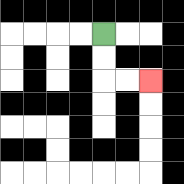{'start': '[4, 1]', 'end': '[6, 3]', 'path_directions': 'D,D,R,R', 'path_coordinates': '[[4, 1], [4, 2], [4, 3], [5, 3], [6, 3]]'}